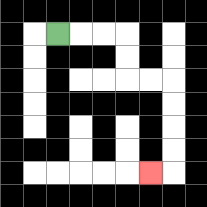{'start': '[2, 1]', 'end': '[6, 7]', 'path_directions': 'R,R,R,D,D,R,R,D,D,D,D,L', 'path_coordinates': '[[2, 1], [3, 1], [4, 1], [5, 1], [5, 2], [5, 3], [6, 3], [7, 3], [7, 4], [7, 5], [7, 6], [7, 7], [6, 7]]'}